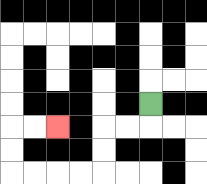{'start': '[6, 4]', 'end': '[2, 5]', 'path_directions': 'D,L,L,D,D,L,L,L,L,U,U,R,R', 'path_coordinates': '[[6, 4], [6, 5], [5, 5], [4, 5], [4, 6], [4, 7], [3, 7], [2, 7], [1, 7], [0, 7], [0, 6], [0, 5], [1, 5], [2, 5]]'}